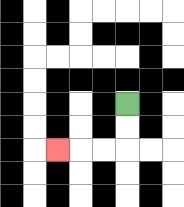{'start': '[5, 4]', 'end': '[2, 6]', 'path_directions': 'D,D,L,L,L', 'path_coordinates': '[[5, 4], [5, 5], [5, 6], [4, 6], [3, 6], [2, 6]]'}